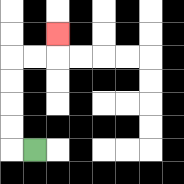{'start': '[1, 6]', 'end': '[2, 1]', 'path_directions': 'L,U,U,U,U,R,R,U', 'path_coordinates': '[[1, 6], [0, 6], [0, 5], [0, 4], [0, 3], [0, 2], [1, 2], [2, 2], [2, 1]]'}